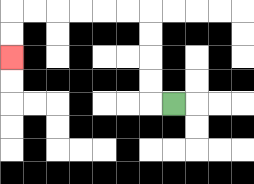{'start': '[7, 4]', 'end': '[0, 2]', 'path_directions': 'L,U,U,U,U,L,L,L,L,L,L,D,D', 'path_coordinates': '[[7, 4], [6, 4], [6, 3], [6, 2], [6, 1], [6, 0], [5, 0], [4, 0], [3, 0], [2, 0], [1, 0], [0, 0], [0, 1], [0, 2]]'}